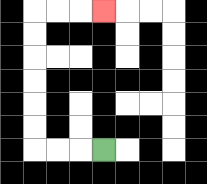{'start': '[4, 6]', 'end': '[4, 0]', 'path_directions': 'L,L,L,U,U,U,U,U,U,R,R,R', 'path_coordinates': '[[4, 6], [3, 6], [2, 6], [1, 6], [1, 5], [1, 4], [1, 3], [1, 2], [1, 1], [1, 0], [2, 0], [3, 0], [4, 0]]'}